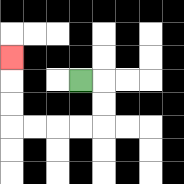{'start': '[3, 3]', 'end': '[0, 2]', 'path_directions': 'R,D,D,L,L,L,L,U,U,U', 'path_coordinates': '[[3, 3], [4, 3], [4, 4], [4, 5], [3, 5], [2, 5], [1, 5], [0, 5], [0, 4], [0, 3], [0, 2]]'}